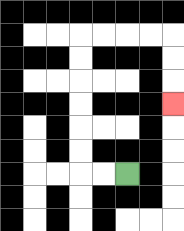{'start': '[5, 7]', 'end': '[7, 4]', 'path_directions': 'L,L,U,U,U,U,U,U,R,R,R,R,D,D,D', 'path_coordinates': '[[5, 7], [4, 7], [3, 7], [3, 6], [3, 5], [3, 4], [3, 3], [3, 2], [3, 1], [4, 1], [5, 1], [6, 1], [7, 1], [7, 2], [7, 3], [7, 4]]'}